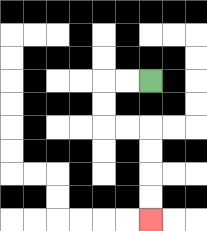{'start': '[6, 3]', 'end': '[6, 9]', 'path_directions': 'L,L,D,D,R,R,D,D,D,D', 'path_coordinates': '[[6, 3], [5, 3], [4, 3], [4, 4], [4, 5], [5, 5], [6, 5], [6, 6], [6, 7], [6, 8], [6, 9]]'}